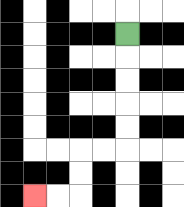{'start': '[5, 1]', 'end': '[1, 8]', 'path_directions': 'D,D,D,D,D,L,L,D,D,L,L', 'path_coordinates': '[[5, 1], [5, 2], [5, 3], [5, 4], [5, 5], [5, 6], [4, 6], [3, 6], [3, 7], [3, 8], [2, 8], [1, 8]]'}